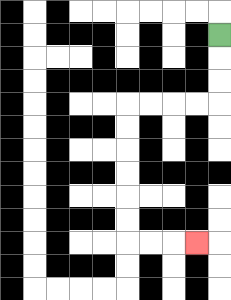{'start': '[9, 1]', 'end': '[8, 10]', 'path_directions': 'D,D,D,L,L,L,L,D,D,D,D,D,D,R,R,R', 'path_coordinates': '[[9, 1], [9, 2], [9, 3], [9, 4], [8, 4], [7, 4], [6, 4], [5, 4], [5, 5], [5, 6], [5, 7], [5, 8], [5, 9], [5, 10], [6, 10], [7, 10], [8, 10]]'}